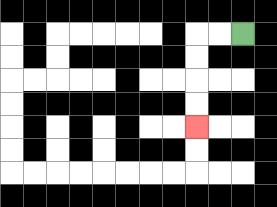{'start': '[10, 1]', 'end': '[8, 5]', 'path_directions': 'L,L,D,D,D,D', 'path_coordinates': '[[10, 1], [9, 1], [8, 1], [8, 2], [8, 3], [8, 4], [8, 5]]'}